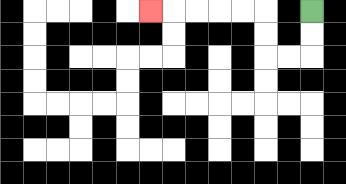{'start': '[13, 0]', 'end': '[6, 0]', 'path_directions': 'D,D,L,L,U,U,L,L,L,L,L', 'path_coordinates': '[[13, 0], [13, 1], [13, 2], [12, 2], [11, 2], [11, 1], [11, 0], [10, 0], [9, 0], [8, 0], [7, 0], [6, 0]]'}